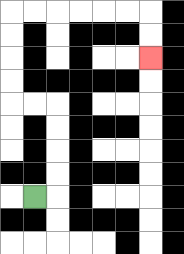{'start': '[1, 8]', 'end': '[6, 2]', 'path_directions': 'R,U,U,U,U,L,L,U,U,U,U,R,R,R,R,R,R,D,D', 'path_coordinates': '[[1, 8], [2, 8], [2, 7], [2, 6], [2, 5], [2, 4], [1, 4], [0, 4], [0, 3], [0, 2], [0, 1], [0, 0], [1, 0], [2, 0], [3, 0], [4, 0], [5, 0], [6, 0], [6, 1], [6, 2]]'}